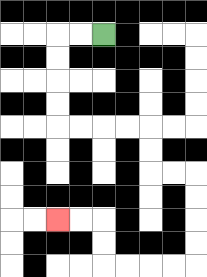{'start': '[4, 1]', 'end': '[2, 9]', 'path_directions': 'L,L,D,D,D,D,R,R,R,R,D,D,R,R,D,D,D,D,L,L,L,L,U,U,L,L', 'path_coordinates': '[[4, 1], [3, 1], [2, 1], [2, 2], [2, 3], [2, 4], [2, 5], [3, 5], [4, 5], [5, 5], [6, 5], [6, 6], [6, 7], [7, 7], [8, 7], [8, 8], [8, 9], [8, 10], [8, 11], [7, 11], [6, 11], [5, 11], [4, 11], [4, 10], [4, 9], [3, 9], [2, 9]]'}